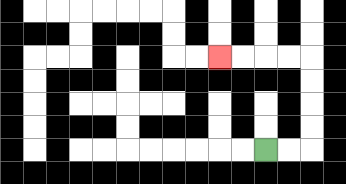{'start': '[11, 6]', 'end': '[9, 2]', 'path_directions': 'R,R,U,U,U,U,L,L,L,L', 'path_coordinates': '[[11, 6], [12, 6], [13, 6], [13, 5], [13, 4], [13, 3], [13, 2], [12, 2], [11, 2], [10, 2], [9, 2]]'}